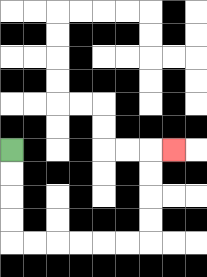{'start': '[0, 6]', 'end': '[7, 6]', 'path_directions': 'D,D,D,D,R,R,R,R,R,R,U,U,U,U,R', 'path_coordinates': '[[0, 6], [0, 7], [0, 8], [0, 9], [0, 10], [1, 10], [2, 10], [3, 10], [4, 10], [5, 10], [6, 10], [6, 9], [6, 8], [6, 7], [6, 6], [7, 6]]'}